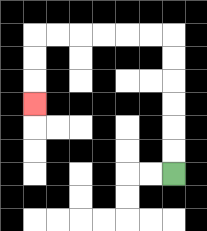{'start': '[7, 7]', 'end': '[1, 4]', 'path_directions': 'U,U,U,U,U,U,L,L,L,L,L,L,D,D,D', 'path_coordinates': '[[7, 7], [7, 6], [7, 5], [7, 4], [7, 3], [7, 2], [7, 1], [6, 1], [5, 1], [4, 1], [3, 1], [2, 1], [1, 1], [1, 2], [1, 3], [1, 4]]'}